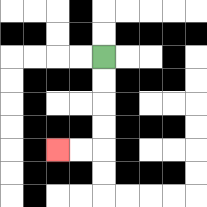{'start': '[4, 2]', 'end': '[2, 6]', 'path_directions': 'D,D,D,D,L,L', 'path_coordinates': '[[4, 2], [4, 3], [4, 4], [4, 5], [4, 6], [3, 6], [2, 6]]'}